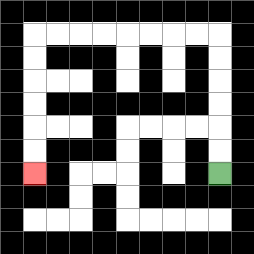{'start': '[9, 7]', 'end': '[1, 7]', 'path_directions': 'U,U,U,U,U,U,L,L,L,L,L,L,L,L,D,D,D,D,D,D', 'path_coordinates': '[[9, 7], [9, 6], [9, 5], [9, 4], [9, 3], [9, 2], [9, 1], [8, 1], [7, 1], [6, 1], [5, 1], [4, 1], [3, 1], [2, 1], [1, 1], [1, 2], [1, 3], [1, 4], [1, 5], [1, 6], [1, 7]]'}